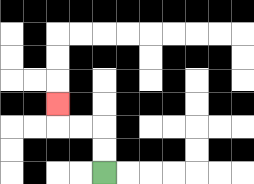{'start': '[4, 7]', 'end': '[2, 4]', 'path_directions': 'U,U,L,L,U', 'path_coordinates': '[[4, 7], [4, 6], [4, 5], [3, 5], [2, 5], [2, 4]]'}